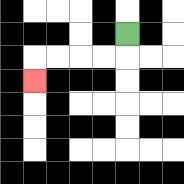{'start': '[5, 1]', 'end': '[1, 3]', 'path_directions': 'D,L,L,L,L,D', 'path_coordinates': '[[5, 1], [5, 2], [4, 2], [3, 2], [2, 2], [1, 2], [1, 3]]'}